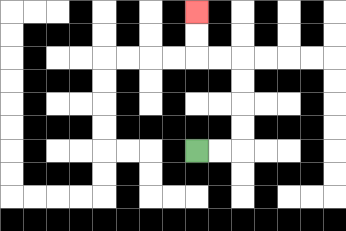{'start': '[8, 6]', 'end': '[8, 0]', 'path_directions': 'R,R,U,U,U,U,L,L,U,U', 'path_coordinates': '[[8, 6], [9, 6], [10, 6], [10, 5], [10, 4], [10, 3], [10, 2], [9, 2], [8, 2], [8, 1], [8, 0]]'}